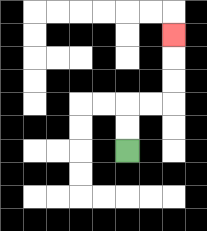{'start': '[5, 6]', 'end': '[7, 1]', 'path_directions': 'U,U,R,R,U,U,U', 'path_coordinates': '[[5, 6], [5, 5], [5, 4], [6, 4], [7, 4], [7, 3], [7, 2], [7, 1]]'}